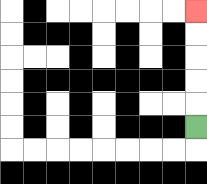{'start': '[8, 5]', 'end': '[8, 0]', 'path_directions': 'U,U,U,U,U', 'path_coordinates': '[[8, 5], [8, 4], [8, 3], [8, 2], [8, 1], [8, 0]]'}